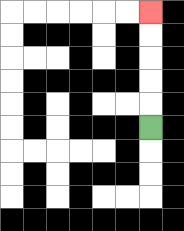{'start': '[6, 5]', 'end': '[6, 0]', 'path_directions': 'U,U,U,U,U', 'path_coordinates': '[[6, 5], [6, 4], [6, 3], [6, 2], [6, 1], [6, 0]]'}